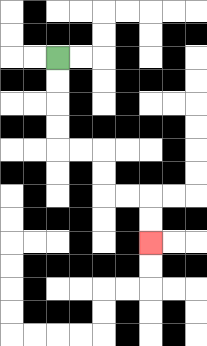{'start': '[2, 2]', 'end': '[6, 10]', 'path_directions': 'D,D,D,D,R,R,D,D,R,R,D,D', 'path_coordinates': '[[2, 2], [2, 3], [2, 4], [2, 5], [2, 6], [3, 6], [4, 6], [4, 7], [4, 8], [5, 8], [6, 8], [6, 9], [6, 10]]'}